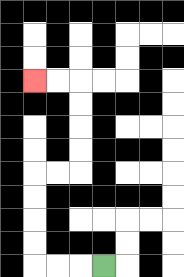{'start': '[4, 11]', 'end': '[1, 3]', 'path_directions': 'L,L,L,U,U,U,U,R,R,U,U,U,U,L,L', 'path_coordinates': '[[4, 11], [3, 11], [2, 11], [1, 11], [1, 10], [1, 9], [1, 8], [1, 7], [2, 7], [3, 7], [3, 6], [3, 5], [3, 4], [3, 3], [2, 3], [1, 3]]'}